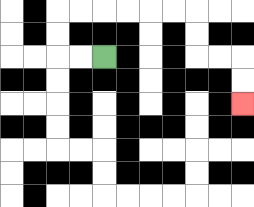{'start': '[4, 2]', 'end': '[10, 4]', 'path_directions': 'L,L,U,U,R,R,R,R,R,R,D,D,R,R,D,D', 'path_coordinates': '[[4, 2], [3, 2], [2, 2], [2, 1], [2, 0], [3, 0], [4, 0], [5, 0], [6, 0], [7, 0], [8, 0], [8, 1], [8, 2], [9, 2], [10, 2], [10, 3], [10, 4]]'}